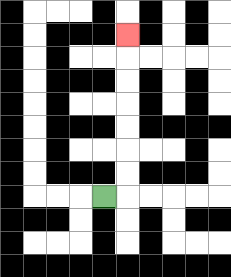{'start': '[4, 8]', 'end': '[5, 1]', 'path_directions': 'R,U,U,U,U,U,U,U', 'path_coordinates': '[[4, 8], [5, 8], [5, 7], [5, 6], [5, 5], [5, 4], [5, 3], [5, 2], [5, 1]]'}